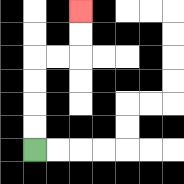{'start': '[1, 6]', 'end': '[3, 0]', 'path_directions': 'U,U,U,U,R,R,U,U', 'path_coordinates': '[[1, 6], [1, 5], [1, 4], [1, 3], [1, 2], [2, 2], [3, 2], [3, 1], [3, 0]]'}